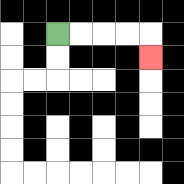{'start': '[2, 1]', 'end': '[6, 2]', 'path_directions': 'R,R,R,R,D', 'path_coordinates': '[[2, 1], [3, 1], [4, 1], [5, 1], [6, 1], [6, 2]]'}